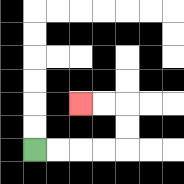{'start': '[1, 6]', 'end': '[3, 4]', 'path_directions': 'R,R,R,R,U,U,L,L', 'path_coordinates': '[[1, 6], [2, 6], [3, 6], [4, 6], [5, 6], [5, 5], [5, 4], [4, 4], [3, 4]]'}